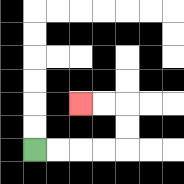{'start': '[1, 6]', 'end': '[3, 4]', 'path_directions': 'R,R,R,R,U,U,L,L', 'path_coordinates': '[[1, 6], [2, 6], [3, 6], [4, 6], [5, 6], [5, 5], [5, 4], [4, 4], [3, 4]]'}